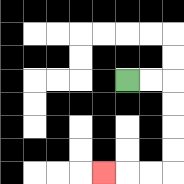{'start': '[5, 3]', 'end': '[4, 7]', 'path_directions': 'R,R,D,D,D,D,L,L,L', 'path_coordinates': '[[5, 3], [6, 3], [7, 3], [7, 4], [7, 5], [7, 6], [7, 7], [6, 7], [5, 7], [4, 7]]'}